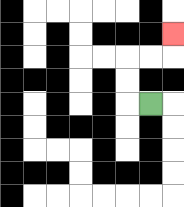{'start': '[6, 4]', 'end': '[7, 1]', 'path_directions': 'L,U,U,R,R,U', 'path_coordinates': '[[6, 4], [5, 4], [5, 3], [5, 2], [6, 2], [7, 2], [7, 1]]'}